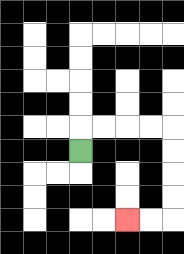{'start': '[3, 6]', 'end': '[5, 9]', 'path_directions': 'U,R,R,R,R,D,D,D,D,L,L', 'path_coordinates': '[[3, 6], [3, 5], [4, 5], [5, 5], [6, 5], [7, 5], [7, 6], [7, 7], [7, 8], [7, 9], [6, 9], [5, 9]]'}